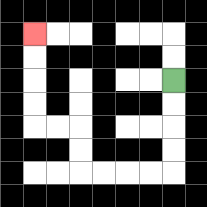{'start': '[7, 3]', 'end': '[1, 1]', 'path_directions': 'D,D,D,D,L,L,L,L,U,U,L,L,U,U,U,U', 'path_coordinates': '[[7, 3], [7, 4], [7, 5], [7, 6], [7, 7], [6, 7], [5, 7], [4, 7], [3, 7], [3, 6], [3, 5], [2, 5], [1, 5], [1, 4], [1, 3], [1, 2], [1, 1]]'}